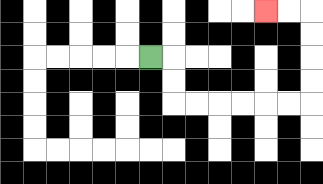{'start': '[6, 2]', 'end': '[11, 0]', 'path_directions': 'R,D,D,R,R,R,R,R,R,U,U,U,U,L,L', 'path_coordinates': '[[6, 2], [7, 2], [7, 3], [7, 4], [8, 4], [9, 4], [10, 4], [11, 4], [12, 4], [13, 4], [13, 3], [13, 2], [13, 1], [13, 0], [12, 0], [11, 0]]'}